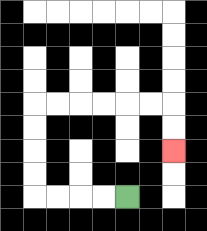{'start': '[5, 8]', 'end': '[7, 6]', 'path_directions': 'L,L,L,L,U,U,U,U,R,R,R,R,R,R,D,D', 'path_coordinates': '[[5, 8], [4, 8], [3, 8], [2, 8], [1, 8], [1, 7], [1, 6], [1, 5], [1, 4], [2, 4], [3, 4], [4, 4], [5, 4], [6, 4], [7, 4], [7, 5], [7, 6]]'}